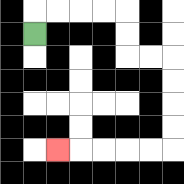{'start': '[1, 1]', 'end': '[2, 6]', 'path_directions': 'U,R,R,R,R,D,D,R,R,D,D,D,D,L,L,L,L,L', 'path_coordinates': '[[1, 1], [1, 0], [2, 0], [3, 0], [4, 0], [5, 0], [5, 1], [5, 2], [6, 2], [7, 2], [7, 3], [7, 4], [7, 5], [7, 6], [6, 6], [5, 6], [4, 6], [3, 6], [2, 6]]'}